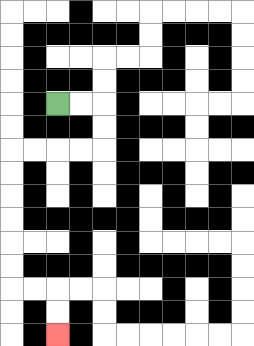{'start': '[2, 4]', 'end': '[2, 14]', 'path_directions': 'R,R,D,D,L,L,L,L,D,D,D,D,D,D,R,R,D,D', 'path_coordinates': '[[2, 4], [3, 4], [4, 4], [4, 5], [4, 6], [3, 6], [2, 6], [1, 6], [0, 6], [0, 7], [0, 8], [0, 9], [0, 10], [0, 11], [0, 12], [1, 12], [2, 12], [2, 13], [2, 14]]'}